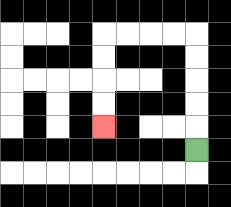{'start': '[8, 6]', 'end': '[4, 5]', 'path_directions': 'U,U,U,U,U,L,L,L,L,D,D,D,D', 'path_coordinates': '[[8, 6], [8, 5], [8, 4], [8, 3], [8, 2], [8, 1], [7, 1], [6, 1], [5, 1], [4, 1], [4, 2], [4, 3], [4, 4], [4, 5]]'}